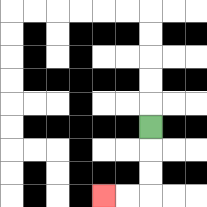{'start': '[6, 5]', 'end': '[4, 8]', 'path_directions': 'D,D,D,L,L', 'path_coordinates': '[[6, 5], [6, 6], [6, 7], [6, 8], [5, 8], [4, 8]]'}